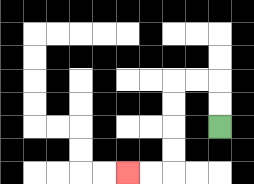{'start': '[9, 5]', 'end': '[5, 7]', 'path_directions': 'U,U,L,L,D,D,D,D,L,L', 'path_coordinates': '[[9, 5], [9, 4], [9, 3], [8, 3], [7, 3], [7, 4], [7, 5], [7, 6], [7, 7], [6, 7], [5, 7]]'}